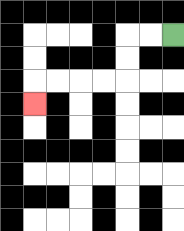{'start': '[7, 1]', 'end': '[1, 4]', 'path_directions': 'L,L,D,D,L,L,L,L,D', 'path_coordinates': '[[7, 1], [6, 1], [5, 1], [5, 2], [5, 3], [4, 3], [3, 3], [2, 3], [1, 3], [1, 4]]'}